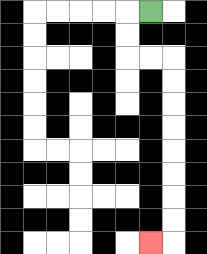{'start': '[6, 0]', 'end': '[6, 10]', 'path_directions': 'L,D,D,R,R,D,D,D,D,D,D,D,D,L', 'path_coordinates': '[[6, 0], [5, 0], [5, 1], [5, 2], [6, 2], [7, 2], [7, 3], [7, 4], [7, 5], [7, 6], [7, 7], [7, 8], [7, 9], [7, 10], [6, 10]]'}